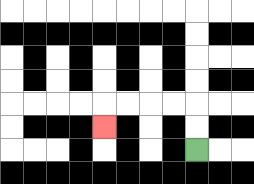{'start': '[8, 6]', 'end': '[4, 5]', 'path_directions': 'U,U,L,L,L,L,D', 'path_coordinates': '[[8, 6], [8, 5], [8, 4], [7, 4], [6, 4], [5, 4], [4, 4], [4, 5]]'}